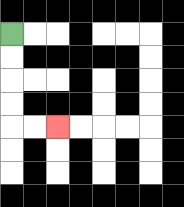{'start': '[0, 1]', 'end': '[2, 5]', 'path_directions': 'D,D,D,D,R,R', 'path_coordinates': '[[0, 1], [0, 2], [0, 3], [0, 4], [0, 5], [1, 5], [2, 5]]'}